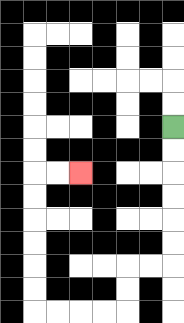{'start': '[7, 5]', 'end': '[3, 7]', 'path_directions': 'D,D,D,D,D,D,L,L,D,D,L,L,L,L,U,U,U,U,U,U,R,R', 'path_coordinates': '[[7, 5], [7, 6], [7, 7], [7, 8], [7, 9], [7, 10], [7, 11], [6, 11], [5, 11], [5, 12], [5, 13], [4, 13], [3, 13], [2, 13], [1, 13], [1, 12], [1, 11], [1, 10], [1, 9], [1, 8], [1, 7], [2, 7], [3, 7]]'}